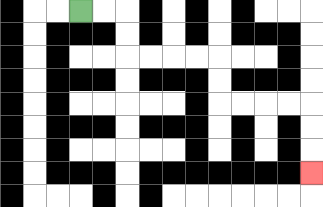{'start': '[3, 0]', 'end': '[13, 7]', 'path_directions': 'R,R,D,D,R,R,R,R,D,D,R,R,R,R,D,D,D', 'path_coordinates': '[[3, 0], [4, 0], [5, 0], [5, 1], [5, 2], [6, 2], [7, 2], [8, 2], [9, 2], [9, 3], [9, 4], [10, 4], [11, 4], [12, 4], [13, 4], [13, 5], [13, 6], [13, 7]]'}